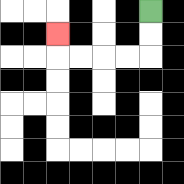{'start': '[6, 0]', 'end': '[2, 1]', 'path_directions': 'D,D,L,L,L,L,U', 'path_coordinates': '[[6, 0], [6, 1], [6, 2], [5, 2], [4, 2], [3, 2], [2, 2], [2, 1]]'}